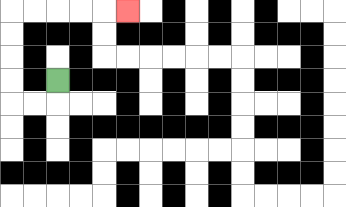{'start': '[2, 3]', 'end': '[5, 0]', 'path_directions': 'D,L,L,U,U,U,U,R,R,R,R,R', 'path_coordinates': '[[2, 3], [2, 4], [1, 4], [0, 4], [0, 3], [0, 2], [0, 1], [0, 0], [1, 0], [2, 0], [3, 0], [4, 0], [5, 0]]'}